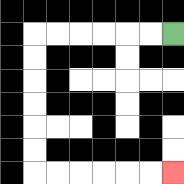{'start': '[7, 1]', 'end': '[7, 7]', 'path_directions': 'L,L,L,L,L,L,D,D,D,D,D,D,R,R,R,R,R,R', 'path_coordinates': '[[7, 1], [6, 1], [5, 1], [4, 1], [3, 1], [2, 1], [1, 1], [1, 2], [1, 3], [1, 4], [1, 5], [1, 6], [1, 7], [2, 7], [3, 7], [4, 7], [5, 7], [6, 7], [7, 7]]'}